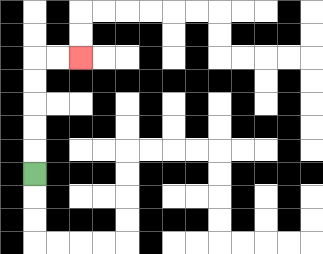{'start': '[1, 7]', 'end': '[3, 2]', 'path_directions': 'U,U,U,U,U,R,R', 'path_coordinates': '[[1, 7], [1, 6], [1, 5], [1, 4], [1, 3], [1, 2], [2, 2], [3, 2]]'}